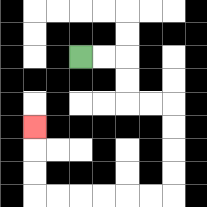{'start': '[3, 2]', 'end': '[1, 5]', 'path_directions': 'R,R,D,D,R,R,D,D,D,D,L,L,L,L,L,L,U,U,U', 'path_coordinates': '[[3, 2], [4, 2], [5, 2], [5, 3], [5, 4], [6, 4], [7, 4], [7, 5], [7, 6], [7, 7], [7, 8], [6, 8], [5, 8], [4, 8], [3, 8], [2, 8], [1, 8], [1, 7], [1, 6], [1, 5]]'}